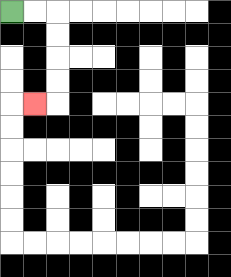{'start': '[0, 0]', 'end': '[1, 4]', 'path_directions': 'R,R,D,D,D,D,L', 'path_coordinates': '[[0, 0], [1, 0], [2, 0], [2, 1], [2, 2], [2, 3], [2, 4], [1, 4]]'}